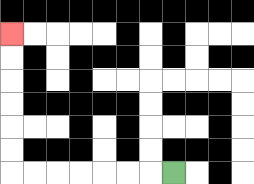{'start': '[7, 7]', 'end': '[0, 1]', 'path_directions': 'L,L,L,L,L,L,L,U,U,U,U,U,U', 'path_coordinates': '[[7, 7], [6, 7], [5, 7], [4, 7], [3, 7], [2, 7], [1, 7], [0, 7], [0, 6], [0, 5], [0, 4], [0, 3], [0, 2], [0, 1]]'}